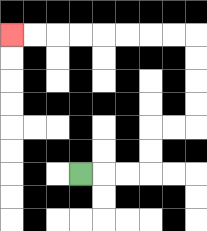{'start': '[3, 7]', 'end': '[0, 1]', 'path_directions': 'R,R,R,U,U,R,R,U,U,U,U,L,L,L,L,L,L,L,L', 'path_coordinates': '[[3, 7], [4, 7], [5, 7], [6, 7], [6, 6], [6, 5], [7, 5], [8, 5], [8, 4], [8, 3], [8, 2], [8, 1], [7, 1], [6, 1], [5, 1], [4, 1], [3, 1], [2, 1], [1, 1], [0, 1]]'}